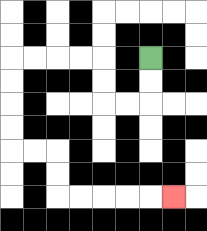{'start': '[6, 2]', 'end': '[7, 8]', 'path_directions': 'D,D,L,L,U,U,L,L,L,L,D,D,D,D,R,R,D,D,R,R,R,R,R', 'path_coordinates': '[[6, 2], [6, 3], [6, 4], [5, 4], [4, 4], [4, 3], [4, 2], [3, 2], [2, 2], [1, 2], [0, 2], [0, 3], [0, 4], [0, 5], [0, 6], [1, 6], [2, 6], [2, 7], [2, 8], [3, 8], [4, 8], [5, 8], [6, 8], [7, 8]]'}